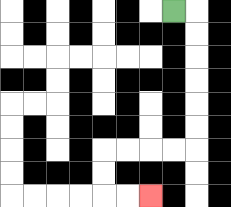{'start': '[7, 0]', 'end': '[6, 8]', 'path_directions': 'R,D,D,D,D,D,D,L,L,L,L,D,D,R,R', 'path_coordinates': '[[7, 0], [8, 0], [8, 1], [8, 2], [8, 3], [8, 4], [8, 5], [8, 6], [7, 6], [6, 6], [5, 6], [4, 6], [4, 7], [4, 8], [5, 8], [6, 8]]'}